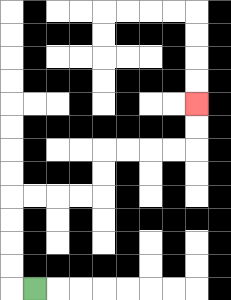{'start': '[1, 12]', 'end': '[8, 4]', 'path_directions': 'L,U,U,U,U,R,R,R,R,U,U,R,R,R,R,U,U', 'path_coordinates': '[[1, 12], [0, 12], [0, 11], [0, 10], [0, 9], [0, 8], [1, 8], [2, 8], [3, 8], [4, 8], [4, 7], [4, 6], [5, 6], [6, 6], [7, 6], [8, 6], [8, 5], [8, 4]]'}